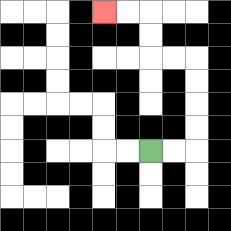{'start': '[6, 6]', 'end': '[4, 0]', 'path_directions': 'R,R,U,U,U,U,L,L,U,U,L,L', 'path_coordinates': '[[6, 6], [7, 6], [8, 6], [8, 5], [8, 4], [8, 3], [8, 2], [7, 2], [6, 2], [6, 1], [6, 0], [5, 0], [4, 0]]'}